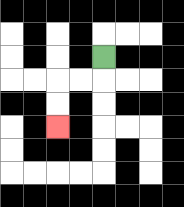{'start': '[4, 2]', 'end': '[2, 5]', 'path_directions': 'D,L,L,D,D', 'path_coordinates': '[[4, 2], [4, 3], [3, 3], [2, 3], [2, 4], [2, 5]]'}